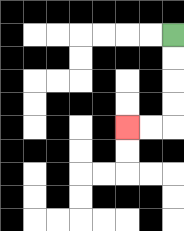{'start': '[7, 1]', 'end': '[5, 5]', 'path_directions': 'D,D,D,D,L,L', 'path_coordinates': '[[7, 1], [7, 2], [7, 3], [7, 4], [7, 5], [6, 5], [5, 5]]'}